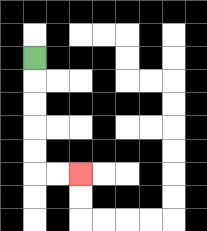{'start': '[1, 2]', 'end': '[3, 7]', 'path_directions': 'D,D,D,D,D,R,R', 'path_coordinates': '[[1, 2], [1, 3], [1, 4], [1, 5], [1, 6], [1, 7], [2, 7], [3, 7]]'}